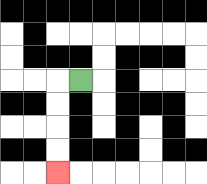{'start': '[3, 3]', 'end': '[2, 7]', 'path_directions': 'L,D,D,D,D', 'path_coordinates': '[[3, 3], [2, 3], [2, 4], [2, 5], [2, 6], [2, 7]]'}